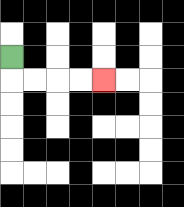{'start': '[0, 2]', 'end': '[4, 3]', 'path_directions': 'D,R,R,R,R', 'path_coordinates': '[[0, 2], [0, 3], [1, 3], [2, 3], [3, 3], [4, 3]]'}